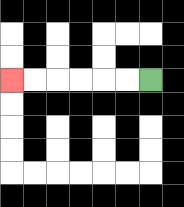{'start': '[6, 3]', 'end': '[0, 3]', 'path_directions': 'L,L,L,L,L,L', 'path_coordinates': '[[6, 3], [5, 3], [4, 3], [3, 3], [2, 3], [1, 3], [0, 3]]'}